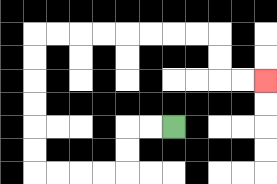{'start': '[7, 5]', 'end': '[11, 3]', 'path_directions': 'L,L,D,D,L,L,L,L,U,U,U,U,U,U,R,R,R,R,R,R,R,R,D,D,R,R', 'path_coordinates': '[[7, 5], [6, 5], [5, 5], [5, 6], [5, 7], [4, 7], [3, 7], [2, 7], [1, 7], [1, 6], [1, 5], [1, 4], [1, 3], [1, 2], [1, 1], [2, 1], [3, 1], [4, 1], [5, 1], [6, 1], [7, 1], [8, 1], [9, 1], [9, 2], [9, 3], [10, 3], [11, 3]]'}